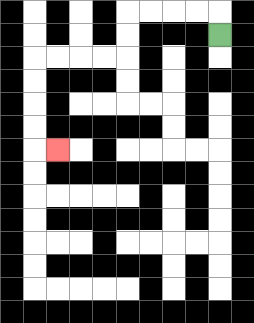{'start': '[9, 1]', 'end': '[2, 6]', 'path_directions': 'U,L,L,L,L,D,D,L,L,L,L,D,D,D,D,R', 'path_coordinates': '[[9, 1], [9, 0], [8, 0], [7, 0], [6, 0], [5, 0], [5, 1], [5, 2], [4, 2], [3, 2], [2, 2], [1, 2], [1, 3], [1, 4], [1, 5], [1, 6], [2, 6]]'}